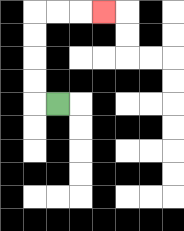{'start': '[2, 4]', 'end': '[4, 0]', 'path_directions': 'L,U,U,U,U,R,R,R', 'path_coordinates': '[[2, 4], [1, 4], [1, 3], [1, 2], [1, 1], [1, 0], [2, 0], [3, 0], [4, 0]]'}